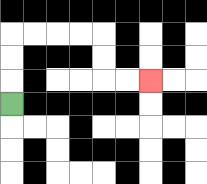{'start': '[0, 4]', 'end': '[6, 3]', 'path_directions': 'U,U,U,R,R,R,R,D,D,R,R', 'path_coordinates': '[[0, 4], [0, 3], [0, 2], [0, 1], [1, 1], [2, 1], [3, 1], [4, 1], [4, 2], [4, 3], [5, 3], [6, 3]]'}